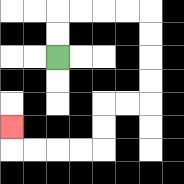{'start': '[2, 2]', 'end': '[0, 5]', 'path_directions': 'U,U,R,R,R,R,D,D,D,D,L,L,D,D,L,L,L,L,U', 'path_coordinates': '[[2, 2], [2, 1], [2, 0], [3, 0], [4, 0], [5, 0], [6, 0], [6, 1], [6, 2], [6, 3], [6, 4], [5, 4], [4, 4], [4, 5], [4, 6], [3, 6], [2, 6], [1, 6], [0, 6], [0, 5]]'}